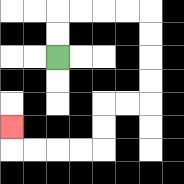{'start': '[2, 2]', 'end': '[0, 5]', 'path_directions': 'U,U,R,R,R,R,D,D,D,D,L,L,D,D,L,L,L,L,U', 'path_coordinates': '[[2, 2], [2, 1], [2, 0], [3, 0], [4, 0], [5, 0], [6, 0], [6, 1], [6, 2], [6, 3], [6, 4], [5, 4], [4, 4], [4, 5], [4, 6], [3, 6], [2, 6], [1, 6], [0, 6], [0, 5]]'}